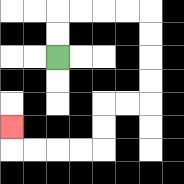{'start': '[2, 2]', 'end': '[0, 5]', 'path_directions': 'U,U,R,R,R,R,D,D,D,D,L,L,D,D,L,L,L,L,U', 'path_coordinates': '[[2, 2], [2, 1], [2, 0], [3, 0], [4, 0], [5, 0], [6, 0], [6, 1], [6, 2], [6, 3], [6, 4], [5, 4], [4, 4], [4, 5], [4, 6], [3, 6], [2, 6], [1, 6], [0, 6], [0, 5]]'}